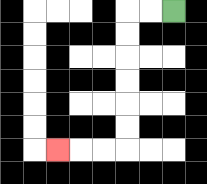{'start': '[7, 0]', 'end': '[2, 6]', 'path_directions': 'L,L,D,D,D,D,D,D,L,L,L', 'path_coordinates': '[[7, 0], [6, 0], [5, 0], [5, 1], [5, 2], [5, 3], [5, 4], [5, 5], [5, 6], [4, 6], [3, 6], [2, 6]]'}